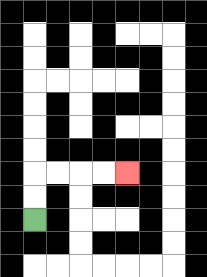{'start': '[1, 9]', 'end': '[5, 7]', 'path_directions': 'U,U,R,R,R,R', 'path_coordinates': '[[1, 9], [1, 8], [1, 7], [2, 7], [3, 7], [4, 7], [5, 7]]'}